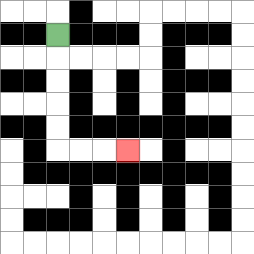{'start': '[2, 1]', 'end': '[5, 6]', 'path_directions': 'D,D,D,D,D,R,R,R', 'path_coordinates': '[[2, 1], [2, 2], [2, 3], [2, 4], [2, 5], [2, 6], [3, 6], [4, 6], [5, 6]]'}